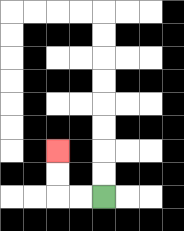{'start': '[4, 8]', 'end': '[2, 6]', 'path_directions': 'L,L,U,U', 'path_coordinates': '[[4, 8], [3, 8], [2, 8], [2, 7], [2, 6]]'}